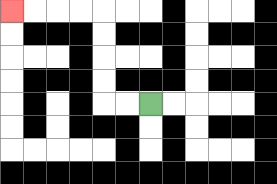{'start': '[6, 4]', 'end': '[0, 0]', 'path_directions': 'L,L,U,U,U,U,L,L,L,L', 'path_coordinates': '[[6, 4], [5, 4], [4, 4], [4, 3], [4, 2], [4, 1], [4, 0], [3, 0], [2, 0], [1, 0], [0, 0]]'}